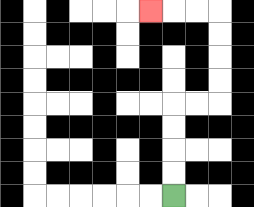{'start': '[7, 8]', 'end': '[6, 0]', 'path_directions': 'U,U,U,U,R,R,U,U,U,U,L,L,L', 'path_coordinates': '[[7, 8], [7, 7], [7, 6], [7, 5], [7, 4], [8, 4], [9, 4], [9, 3], [9, 2], [9, 1], [9, 0], [8, 0], [7, 0], [6, 0]]'}